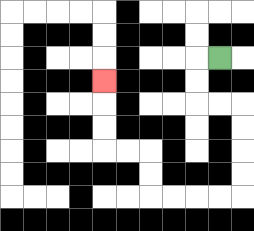{'start': '[9, 2]', 'end': '[4, 3]', 'path_directions': 'L,D,D,R,R,D,D,D,D,L,L,L,L,U,U,L,L,U,U,U', 'path_coordinates': '[[9, 2], [8, 2], [8, 3], [8, 4], [9, 4], [10, 4], [10, 5], [10, 6], [10, 7], [10, 8], [9, 8], [8, 8], [7, 8], [6, 8], [6, 7], [6, 6], [5, 6], [4, 6], [4, 5], [4, 4], [4, 3]]'}